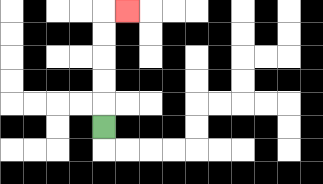{'start': '[4, 5]', 'end': '[5, 0]', 'path_directions': 'U,U,U,U,U,R', 'path_coordinates': '[[4, 5], [4, 4], [4, 3], [4, 2], [4, 1], [4, 0], [5, 0]]'}